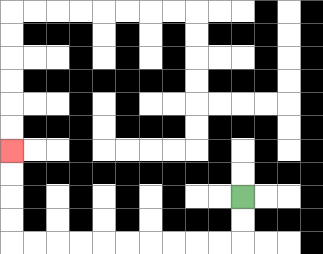{'start': '[10, 8]', 'end': '[0, 6]', 'path_directions': 'D,D,L,L,L,L,L,L,L,L,L,L,U,U,U,U', 'path_coordinates': '[[10, 8], [10, 9], [10, 10], [9, 10], [8, 10], [7, 10], [6, 10], [5, 10], [4, 10], [3, 10], [2, 10], [1, 10], [0, 10], [0, 9], [0, 8], [0, 7], [0, 6]]'}